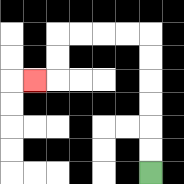{'start': '[6, 7]', 'end': '[1, 3]', 'path_directions': 'U,U,U,U,U,U,L,L,L,L,D,D,L', 'path_coordinates': '[[6, 7], [6, 6], [6, 5], [6, 4], [6, 3], [6, 2], [6, 1], [5, 1], [4, 1], [3, 1], [2, 1], [2, 2], [2, 3], [1, 3]]'}